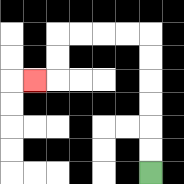{'start': '[6, 7]', 'end': '[1, 3]', 'path_directions': 'U,U,U,U,U,U,L,L,L,L,D,D,L', 'path_coordinates': '[[6, 7], [6, 6], [6, 5], [6, 4], [6, 3], [6, 2], [6, 1], [5, 1], [4, 1], [3, 1], [2, 1], [2, 2], [2, 3], [1, 3]]'}